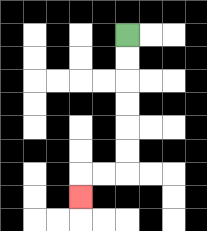{'start': '[5, 1]', 'end': '[3, 8]', 'path_directions': 'D,D,D,D,D,D,L,L,D', 'path_coordinates': '[[5, 1], [5, 2], [5, 3], [5, 4], [5, 5], [5, 6], [5, 7], [4, 7], [3, 7], [3, 8]]'}